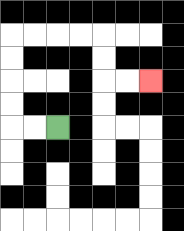{'start': '[2, 5]', 'end': '[6, 3]', 'path_directions': 'L,L,U,U,U,U,R,R,R,R,D,D,R,R', 'path_coordinates': '[[2, 5], [1, 5], [0, 5], [0, 4], [0, 3], [0, 2], [0, 1], [1, 1], [2, 1], [3, 1], [4, 1], [4, 2], [4, 3], [5, 3], [6, 3]]'}